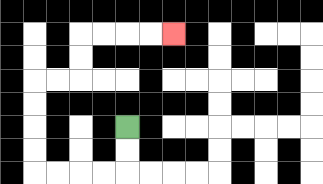{'start': '[5, 5]', 'end': '[7, 1]', 'path_directions': 'D,D,L,L,L,L,U,U,U,U,R,R,U,U,R,R,R,R', 'path_coordinates': '[[5, 5], [5, 6], [5, 7], [4, 7], [3, 7], [2, 7], [1, 7], [1, 6], [1, 5], [1, 4], [1, 3], [2, 3], [3, 3], [3, 2], [3, 1], [4, 1], [5, 1], [6, 1], [7, 1]]'}